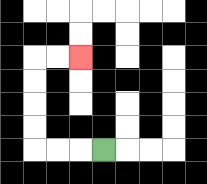{'start': '[4, 6]', 'end': '[3, 2]', 'path_directions': 'L,L,L,U,U,U,U,R,R', 'path_coordinates': '[[4, 6], [3, 6], [2, 6], [1, 6], [1, 5], [1, 4], [1, 3], [1, 2], [2, 2], [3, 2]]'}